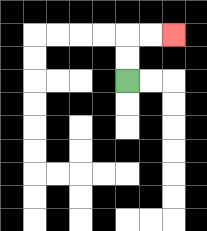{'start': '[5, 3]', 'end': '[7, 1]', 'path_directions': 'U,U,R,R', 'path_coordinates': '[[5, 3], [5, 2], [5, 1], [6, 1], [7, 1]]'}